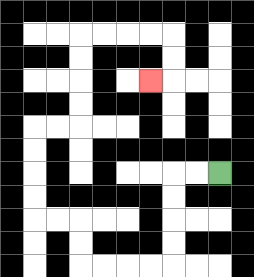{'start': '[9, 7]', 'end': '[6, 3]', 'path_directions': 'L,L,D,D,D,D,L,L,L,L,U,U,L,L,U,U,U,U,R,R,U,U,U,U,R,R,R,R,D,D,L', 'path_coordinates': '[[9, 7], [8, 7], [7, 7], [7, 8], [7, 9], [7, 10], [7, 11], [6, 11], [5, 11], [4, 11], [3, 11], [3, 10], [3, 9], [2, 9], [1, 9], [1, 8], [1, 7], [1, 6], [1, 5], [2, 5], [3, 5], [3, 4], [3, 3], [3, 2], [3, 1], [4, 1], [5, 1], [6, 1], [7, 1], [7, 2], [7, 3], [6, 3]]'}